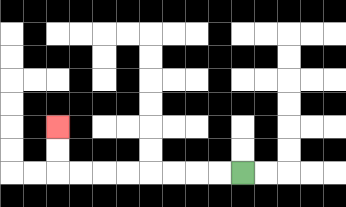{'start': '[10, 7]', 'end': '[2, 5]', 'path_directions': 'L,L,L,L,L,L,L,L,U,U', 'path_coordinates': '[[10, 7], [9, 7], [8, 7], [7, 7], [6, 7], [5, 7], [4, 7], [3, 7], [2, 7], [2, 6], [2, 5]]'}